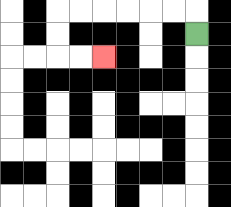{'start': '[8, 1]', 'end': '[4, 2]', 'path_directions': 'U,L,L,L,L,L,L,D,D,R,R', 'path_coordinates': '[[8, 1], [8, 0], [7, 0], [6, 0], [5, 0], [4, 0], [3, 0], [2, 0], [2, 1], [2, 2], [3, 2], [4, 2]]'}